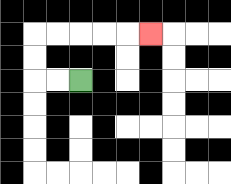{'start': '[3, 3]', 'end': '[6, 1]', 'path_directions': 'L,L,U,U,R,R,R,R,R', 'path_coordinates': '[[3, 3], [2, 3], [1, 3], [1, 2], [1, 1], [2, 1], [3, 1], [4, 1], [5, 1], [6, 1]]'}